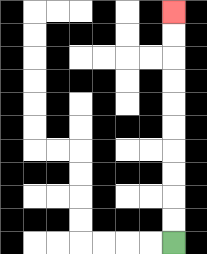{'start': '[7, 10]', 'end': '[7, 0]', 'path_directions': 'U,U,U,U,U,U,U,U,U,U', 'path_coordinates': '[[7, 10], [7, 9], [7, 8], [7, 7], [7, 6], [7, 5], [7, 4], [7, 3], [7, 2], [7, 1], [7, 0]]'}